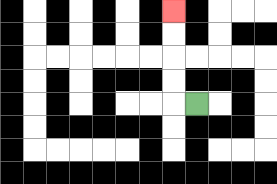{'start': '[8, 4]', 'end': '[7, 0]', 'path_directions': 'L,U,U,U,U', 'path_coordinates': '[[8, 4], [7, 4], [7, 3], [7, 2], [7, 1], [7, 0]]'}